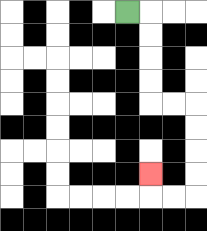{'start': '[5, 0]', 'end': '[6, 7]', 'path_directions': 'R,D,D,D,D,R,R,D,D,D,D,L,L,U', 'path_coordinates': '[[5, 0], [6, 0], [6, 1], [6, 2], [6, 3], [6, 4], [7, 4], [8, 4], [8, 5], [8, 6], [8, 7], [8, 8], [7, 8], [6, 8], [6, 7]]'}